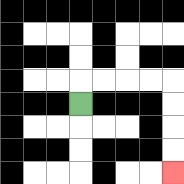{'start': '[3, 4]', 'end': '[7, 7]', 'path_directions': 'U,R,R,R,R,D,D,D,D', 'path_coordinates': '[[3, 4], [3, 3], [4, 3], [5, 3], [6, 3], [7, 3], [7, 4], [7, 5], [7, 6], [7, 7]]'}